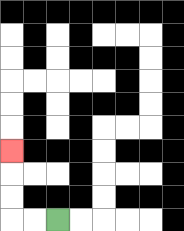{'start': '[2, 9]', 'end': '[0, 6]', 'path_directions': 'L,L,U,U,U', 'path_coordinates': '[[2, 9], [1, 9], [0, 9], [0, 8], [0, 7], [0, 6]]'}